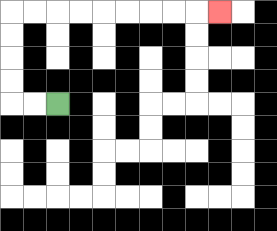{'start': '[2, 4]', 'end': '[9, 0]', 'path_directions': 'L,L,U,U,U,U,R,R,R,R,R,R,R,R,R', 'path_coordinates': '[[2, 4], [1, 4], [0, 4], [0, 3], [0, 2], [0, 1], [0, 0], [1, 0], [2, 0], [3, 0], [4, 0], [5, 0], [6, 0], [7, 0], [8, 0], [9, 0]]'}